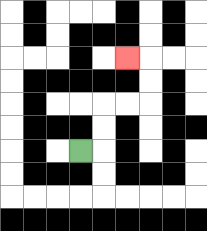{'start': '[3, 6]', 'end': '[5, 2]', 'path_directions': 'R,U,U,R,R,U,U,L', 'path_coordinates': '[[3, 6], [4, 6], [4, 5], [4, 4], [5, 4], [6, 4], [6, 3], [6, 2], [5, 2]]'}